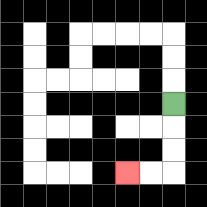{'start': '[7, 4]', 'end': '[5, 7]', 'path_directions': 'D,D,D,L,L', 'path_coordinates': '[[7, 4], [7, 5], [7, 6], [7, 7], [6, 7], [5, 7]]'}